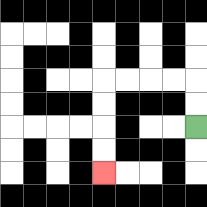{'start': '[8, 5]', 'end': '[4, 7]', 'path_directions': 'U,U,L,L,L,L,D,D,D,D', 'path_coordinates': '[[8, 5], [8, 4], [8, 3], [7, 3], [6, 3], [5, 3], [4, 3], [4, 4], [4, 5], [4, 6], [4, 7]]'}